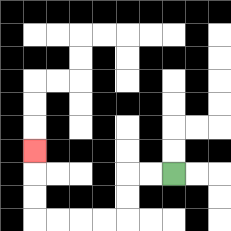{'start': '[7, 7]', 'end': '[1, 6]', 'path_directions': 'L,L,D,D,L,L,L,L,U,U,U', 'path_coordinates': '[[7, 7], [6, 7], [5, 7], [5, 8], [5, 9], [4, 9], [3, 9], [2, 9], [1, 9], [1, 8], [1, 7], [1, 6]]'}